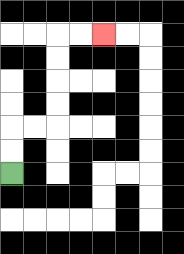{'start': '[0, 7]', 'end': '[4, 1]', 'path_directions': 'U,U,R,R,U,U,U,U,R,R', 'path_coordinates': '[[0, 7], [0, 6], [0, 5], [1, 5], [2, 5], [2, 4], [2, 3], [2, 2], [2, 1], [3, 1], [4, 1]]'}